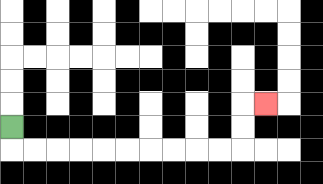{'start': '[0, 5]', 'end': '[11, 4]', 'path_directions': 'D,R,R,R,R,R,R,R,R,R,R,U,U,R', 'path_coordinates': '[[0, 5], [0, 6], [1, 6], [2, 6], [3, 6], [4, 6], [5, 6], [6, 6], [7, 6], [8, 6], [9, 6], [10, 6], [10, 5], [10, 4], [11, 4]]'}